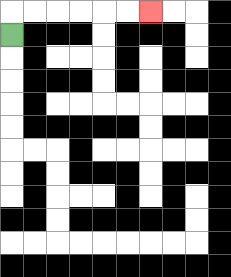{'start': '[0, 1]', 'end': '[6, 0]', 'path_directions': 'U,R,R,R,R,R,R', 'path_coordinates': '[[0, 1], [0, 0], [1, 0], [2, 0], [3, 0], [4, 0], [5, 0], [6, 0]]'}